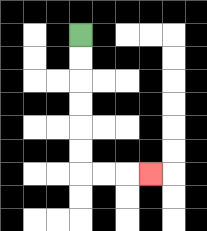{'start': '[3, 1]', 'end': '[6, 7]', 'path_directions': 'D,D,D,D,D,D,R,R,R', 'path_coordinates': '[[3, 1], [3, 2], [3, 3], [3, 4], [3, 5], [3, 6], [3, 7], [4, 7], [5, 7], [6, 7]]'}